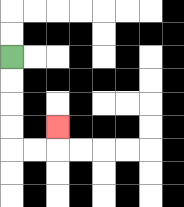{'start': '[0, 2]', 'end': '[2, 5]', 'path_directions': 'D,D,D,D,R,R,U', 'path_coordinates': '[[0, 2], [0, 3], [0, 4], [0, 5], [0, 6], [1, 6], [2, 6], [2, 5]]'}